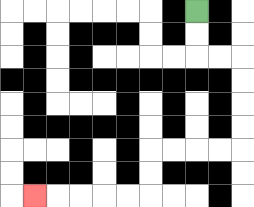{'start': '[8, 0]', 'end': '[1, 8]', 'path_directions': 'D,D,R,R,D,D,D,D,L,L,L,L,D,D,L,L,L,L,L', 'path_coordinates': '[[8, 0], [8, 1], [8, 2], [9, 2], [10, 2], [10, 3], [10, 4], [10, 5], [10, 6], [9, 6], [8, 6], [7, 6], [6, 6], [6, 7], [6, 8], [5, 8], [4, 8], [3, 8], [2, 8], [1, 8]]'}